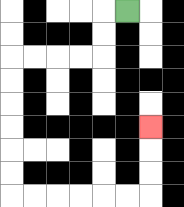{'start': '[5, 0]', 'end': '[6, 5]', 'path_directions': 'L,D,D,L,L,L,L,D,D,D,D,D,D,R,R,R,R,R,R,U,U,U', 'path_coordinates': '[[5, 0], [4, 0], [4, 1], [4, 2], [3, 2], [2, 2], [1, 2], [0, 2], [0, 3], [0, 4], [0, 5], [0, 6], [0, 7], [0, 8], [1, 8], [2, 8], [3, 8], [4, 8], [5, 8], [6, 8], [6, 7], [6, 6], [6, 5]]'}